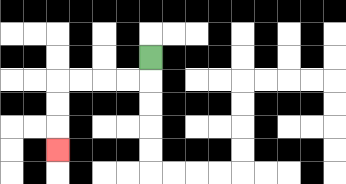{'start': '[6, 2]', 'end': '[2, 6]', 'path_directions': 'D,L,L,L,L,D,D,D', 'path_coordinates': '[[6, 2], [6, 3], [5, 3], [4, 3], [3, 3], [2, 3], [2, 4], [2, 5], [2, 6]]'}